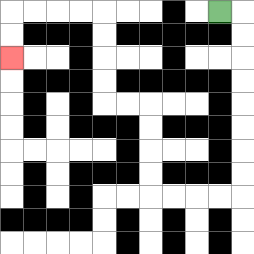{'start': '[9, 0]', 'end': '[0, 2]', 'path_directions': 'R,D,D,D,D,D,D,D,D,L,L,L,L,U,U,U,U,L,L,U,U,U,U,L,L,L,L,D,D', 'path_coordinates': '[[9, 0], [10, 0], [10, 1], [10, 2], [10, 3], [10, 4], [10, 5], [10, 6], [10, 7], [10, 8], [9, 8], [8, 8], [7, 8], [6, 8], [6, 7], [6, 6], [6, 5], [6, 4], [5, 4], [4, 4], [4, 3], [4, 2], [4, 1], [4, 0], [3, 0], [2, 0], [1, 0], [0, 0], [0, 1], [0, 2]]'}